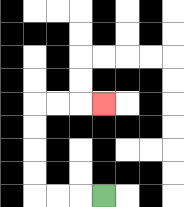{'start': '[4, 8]', 'end': '[4, 4]', 'path_directions': 'L,L,L,U,U,U,U,R,R,R', 'path_coordinates': '[[4, 8], [3, 8], [2, 8], [1, 8], [1, 7], [1, 6], [1, 5], [1, 4], [2, 4], [3, 4], [4, 4]]'}